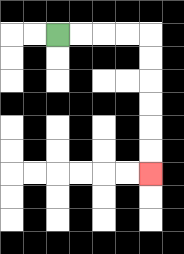{'start': '[2, 1]', 'end': '[6, 7]', 'path_directions': 'R,R,R,R,D,D,D,D,D,D', 'path_coordinates': '[[2, 1], [3, 1], [4, 1], [5, 1], [6, 1], [6, 2], [6, 3], [6, 4], [6, 5], [6, 6], [6, 7]]'}